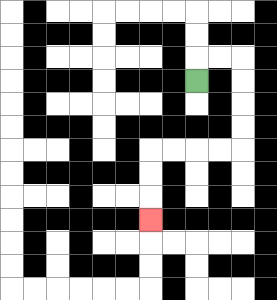{'start': '[8, 3]', 'end': '[6, 9]', 'path_directions': 'U,R,R,D,D,D,D,L,L,L,L,D,D,D', 'path_coordinates': '[[8, 3], [8, 2], [9, 2], [10, 2], [10, 3], [10, 4], [10, 5], [10, 6], [9, 6], [8, 6], [7, 6], [6, 6], [6, 7], [6, 8], [6, 9]]'}